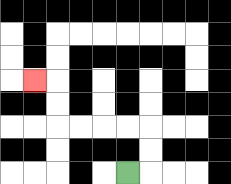{'start': '[5, 7]', 'end': '[1, 3]', 'path_directions': 'R,U,U,L,L,L,L,U,U,L', 'path_coordinates': '[[5, 7], [6, 7], [6, 6], [6, 5], [5, 5], [4, 5], [3, 5], [2, 5], [2, 4], [2, 3], [1, 3]]'}